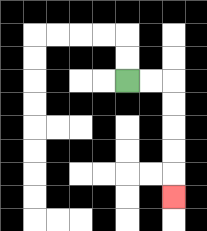{'start': '[5, 3]', 'end': '[7, 8]', 'path_directions': 'R,R,D,D,D,D,D', 'path_coordinates': '[[5, 3], [6, 3], [7, 3], [7, 4], [7, 5], [7, 6], [7, 7], [7, 8]]'}